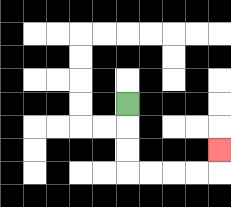{'start': '[5, 4]', 'end': '[9, 6]', 'path_directions': 'D,D,D,R,R,R,R,U', 'path_coordinates': '[[5, 4], [5, 5], [5, 6], [5, 7], [6, 7], [7, 7], [8, 7], [9, 7], [9, 6]]'}